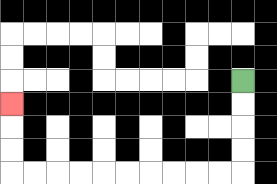{'start': '[10, 3]', 'end': '[0, 4]', 'path_directions': 'D,D,D,D,L,L,L,L,L,L,L,L,L,L,U,U,U', 'path_coordinates': '[[10, 3], [10, 4], [10, 5], [10, 6], [10, 7], [9, 7], [8, 7], [7, 7], [6, 7], [5, 7], [4, 7], [3, 7], [2, 7], [1, 7], [0, 7], [0, 6], [0, 5], [0, 4]]'}